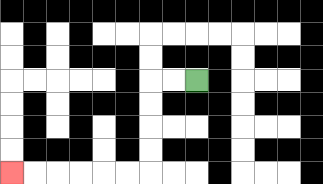{'start': '[8, 3]', 'end': '[0, 7]', 'path_directions': 'L,L,D,D,D,D,L,L,L,L,L,L', 'path_coordinates': '[[8, 3], [7, 3], [6, 3], [6, 4], [6, 5], [6, 6], [6, 7], [5, 7], [4, 7], [3, 7], [2, 7], [1, 7], [0, 7]]'}